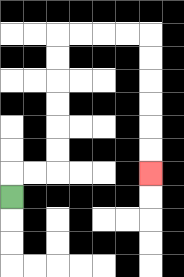{'start': '[0, 8]', 'end': '[6, 7]', 'path_directions': 'U,R,R,U,U,U,U,U,U,R,R,R,R,D,D,D,D,D,D', 'path_coordinates': '[[0, 8], [0, 7], [1, 7], [2, 7], [2, 6], [2, 5], [2, 4], [2, 3], [2, 2], [2, 1], [3, 1], [4, 1], [5, 1], [6, 1], [6, 2], [6, 3], [6, 4], [6, 5], [6, 6], [6, 7]]'}